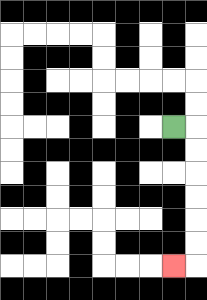{'start': '[7, 5]', 'end': '[7, 11]', 'path_directions': 'R,D,D,D,D,D,D,L', 'path_coordinates': '[[7, 5], [8, 5], [8, 6], [8, 7], [8, 8], [8, 9], [8, 10], [8, 11], [7, 11]]'}